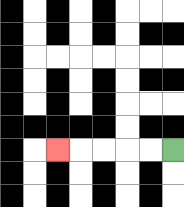{'start': '[7, 6]', 'end': '[2, 6]', 'path_directions': 'L,L,L,L,L', 'path_coordinates': '[[7, 6], [6, 6], [5, 6], [4, 6], [3, 6], [2, 6]]'}